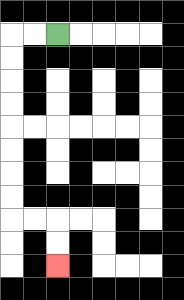{'start': '[2, 1]', 'end': '[2, 11]', 'path_directions': 'L,L,D,D,D,D,D,D,D,D,R,R,D,D', 'path_coordinates': '[[2, 1], [1, 1], [0, 1], [0, 2], [0, 3], [0, 4], [0, 5], [0, 6], [0, 7], [0, 8], [0, 9], [1, 9], [2, 9], [2, 10], [2, 11]]'}